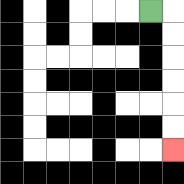{'start': '[6, 0]', 'end': '[7, 6]', 'path_directions': 'R,D,D,D,D,D,D', 'path_coordinates': '[[6, 0], [7, 0], [7, 1], [7, 2], [7, 3], [7, 4], [7, 5], [7, 6]]'}